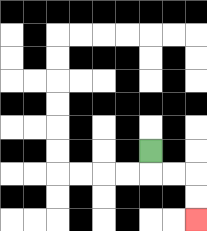{'start': '[6, 6]', 'end': '[8, 9]', 'path_directions': 'D,R,R,D,D', 'path_coordinates': '[[6, 6], [6, 7], [7, 7], [8, 7], [8, 8], [8, 9]]'}